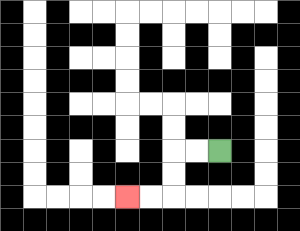{'start': '[9, 6]', 'end': '[5, 8]', 'path_directions': 'L,L,D,D,L,L', 'path_coordinates': '[[9, 6], [8, 6], [7, 6], [7, 7], [7, 8], [6, 8], [5, 8]]'}